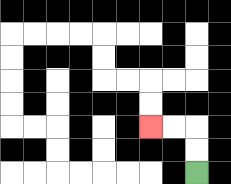{'start': '[8, 7]', 'end': '[6, 5]', 'path_directions': 'U,U,L,L', 'path_coordinates': '[[8, 7], [8, 6], [8, 5], [7, 5], [6, 5]]'}